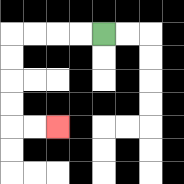{'start': '[4, 1]', 'end': '[2, 5]', 'path_directions': 'L,L,L,L,D,D,D,D,R,R', 'path_coordinates': '[[4, 1], [3, 1], [2, 1], [1, 1], [0, 1], [0, 2], [0, 3], [0, 4], [0, 5], [1, 5], [2, 5]]'}